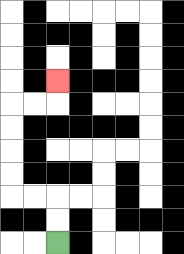{'start': '[2, 10]', 'end': '[2, 3]', 'path_directions': 'U,U,L,L,U,U,U,U,R,R,U', 'path_coordinates': '[[2, 10], [2, 9], [2, 8], [1, 8], [0, 8], [0, 7], [0, 6], [0, 5], [0, 4], [1, 4], [2, 4], [2, 3]]'}